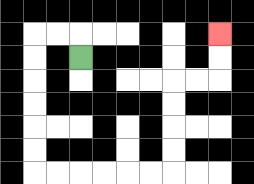{'start': '[3, 2]', 'end': '[9, 1]', 'path_directions': 'U,L,L,D,D,D,D,D,D,R,R,R,R,R,R,U,U,U,U,R,R,U,U', 'path_coordinates': '[[3, 2], [3, 1], [2, 1], [1, 1], [1, 2], [1, 3], [1, 4], [1, 5], [1, 6], [1, 7], [2, 7], [3, 7], [4, 7], [5, 7], [6, 7], [7, 7], [7, 6], [7, 5], [7, 4], [7, 3], [8, 3], [9, 3], [9, 2], [9, 1]]'}